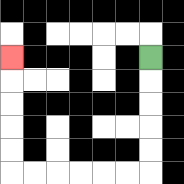{'start': '[6, 2]', 'end': '[0, 2]', 'path_directions': 'D,D,D,D,D,L,L,L,L,L,L,U,U,U,U,U', 'path_coordinates': '[[6, 2], [6, 3], [6, 4], [6, 5], [6, 6], [6, 7], [5, 7], [4, 7], [3, 7], [2, 7], [1, 7], [0, 7], [0, 6], [0, 5], [0, 4], [0, 3], [0, 2]]'}